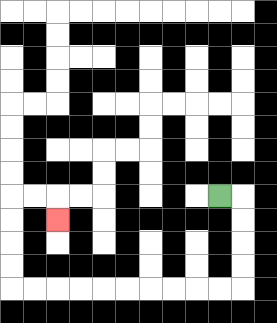{'start': '[9, 8]', 'end': '[2, 9]', 'path_directions': 'R,D,D,D,D,L,L,L,L,L,L,L,L,L,L,U,U,U,U,R,R,D', 'path_coordinates': '[[9, 8], [10, 8], [10, 9], [10, 10], [10, 11], [10, 12], [9, 12], [8, 12], [7, 12], [6, 12], [5, 12], [4, 12], [3, 12], [2, 12], [1, 12], [0, 12], [0, 11], [0, 10], [0, 9], [0, 8], [1, 8], [2, 8], [2, 9]]'}